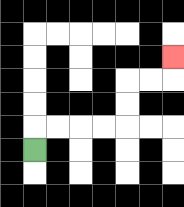{'start': '[1, 6]', 'end': '[7, 2]', 'path_directions': 'U,R,R,R,R,U,U,R,R,U', 'path_coordinates': '[[1, 6], [1, 5], [2, 5], [3, 5], [4, 5], [5, 5], [5, 4], [5, 3], [6, 3], [7, 3], [7, 2]]'}